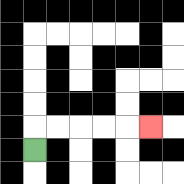{'start': '[1, 6]', 'end': '[6, 5]', 'path_directions': 'U,R,R,R,R,R', 'path_coordinates': '[[1, 6], [1, 5], [2, 5], [3, 5], [4, 5], [5, 5], [6, 5]]'}